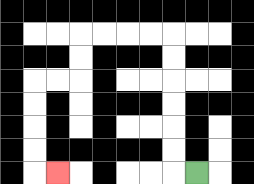{'start': '[8, 7]', 'end': '[2, 7]', 'path_directions': 'L,U,U,U,U,U,U,L,L,L,L,D,D,L,L,D,D,D,D,R', 'path_coordinates': '[[8, 7], [7, 7], [7, 6], [7, 5], [7, 4], [7, 3], [7, 2], [7, 1], [6, 1], [5, 1], [4, 1], [3, 1], [3, 2], [3, 3], [2, 3], [1, 3], [1, 4], [1, 5], [1, 6], [1, 7], [2, 7]]'}